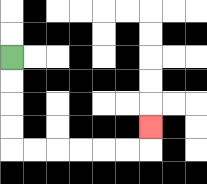{'start': '[0, 2]', 'end': '[6, 5]', 'path_directions': 'D,D,D,D,R,R,R,R,R,R,U', 'path_coordinates': '[[0, 2], [0, 3], [0, 4], [0, 5], [0, 6], [1, 6], [2, 6], [3, 6], [4, 6], [5, 6], [6, 6], [6, 5]]'}